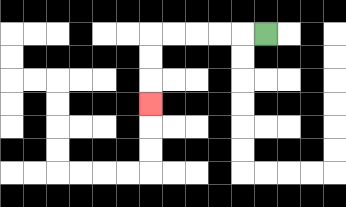{'start': '[11, 1]', 'end': '[6, 4]', 'path_directions': 'L,L,L,L,L,D,D,D', 'path_coordinates': '[[11, 1], [10, 1], [9, 1], [8, 1], [7, 1], [6, 1], [6, 2], [6, 3], [6, 4]]'}